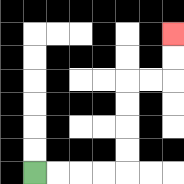{'start': '[1, 7]', 'end': '[7, 1]', 'path_directions': 'R,R,R,R,U,U,U,U,R,R,U,U', 'path_coordinates': '[[1, 7], [2, 7], [3, 7], [4, 7], [5, 7], [5, 6], [5, 5], [5, 4], [5, 3], [6, 3], [7, 3], [7, 2], [7, 1]]'}